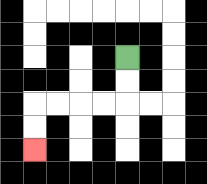{'start': '[5, 2]', 'end': '[1, 6]', 'path_directions': 'D,D,L,L,L,L,D,D', 'path_coordinates': '[[5, 2], [5, 3], [5, 4], [4, 4], [3, 4], [2, 4], [1, 4], [1, 5], [1, 6]]'}